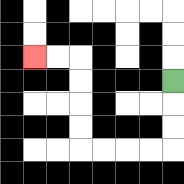{'start': '[7, 3]', 'end': '[1, 2]', 'path_directions': 'D,D,D,L,L,L,L,U,U,U,U,L,L', 'path_coordinates': '[[7, 3], [7, 4], [7, 5], [7, 6], [6, 6], [5, 6], [4, 6], [3, 6], [3, 5], [3, 4], [3, 3], [3, 2], [2, 2], [1, 2]]'}